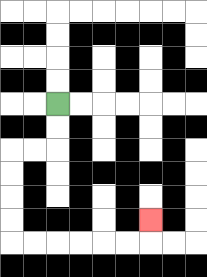{'start': '[2, 4]', 'end': '[6, 9]', 'path_directions': 'D,D,L,L,D,D,D,D,R,R,R,R,R,R,U', 'path_coordinates': '[[2, 4], [2, 5], [2, 6], [1, 6], [0, 6], [0, 7], [0, 8], [0, 9], [0, 10], [1, 10], [2, 10], [3, 10], [4, 10], [5, 10], [6, 10], [6, 9]]'}